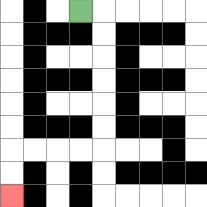{'start': '[3, 0]', 'end': '[0, 8]', 'path_directions': 'R,D,D,D,D,D,D,L,L,L,L,D,D', 'path_coordinates': '[[3, 0], [4, 0], [4, 1], [4, 2], [4, 3], [4, 4], [4, 5], [4, 6], [3, 6], [2, 6], [1, 6], [0, 6], [0, 7], [0, 8]]'}